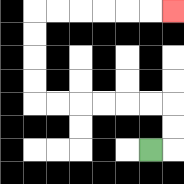{'start': '[6, 6]', 'end': '[7, 0]', 'path_directions': 'R,U,U,L,L,L,L,L,L,U,U,U,U,R,R,R,R,R,R', 'path_coordinates': '[[6, 6], [7, 6], [7, 5], [7, 4], [6, 4], [5, 4], [4, 4], [3, 4], [2, 4], [1, 4], [1, 3], [1, 2], [1, 1], [1, 0], [2, 0], [3, 0], [4, 0], [5, 0], [6, 0], [7, 0]]'}